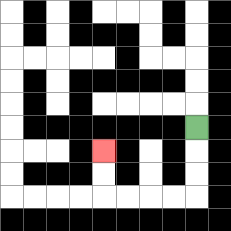{'start': '[8, 5]', 'end': '[4, 6]', 'path_directions': 'D,D,D,L,L,L,L,U,U', 'path_coordinates': '[[8, 5], [8, 6], [8, 7], [8, 8], [7, 8], [6, 8], [5, 8], [4, 8], [4, 7], [4, 6]]'}